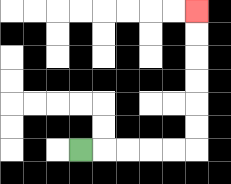{'start': '[3, 6]', 'end': '[8, 0]', 'path_directions': 'R,R,R,R,R,U,U,U,U,U,U', 'path_coordinates': '[[3, 6], [4, 6], [5, 6], [6, 6], [7, 6], [8, 6], [8, 5], [8, 4], [8, 3], [8, 2], [8, 1], [8, 0]]'}